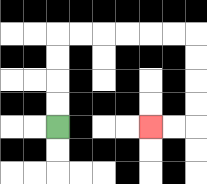{'start': '[2, 5]', 'end': '[6, 5]', 'path_directions': 'U,U,U,U,R,R,R,R,R,R,D,D,D,D,L,L', 'path_coordinates': '[[2, 5], [2, 4], [2, 3], [2, 2], [2, 1], [3, 1], [4, 1], [5, 1], [6, 1], [7, 1], [8, 1], [8, 2], [8, 3], [8, 4], [8, 5], [7, 5], [6, 5]]'}